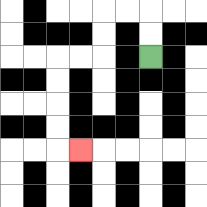{'start': '[6, 2]', 'end': '[3, 6]', 'path_directions': 'U,U,L,L,D,D,L,L,D,D,D,D,R', 'path_coordinates': '[[6, 2], [6, 1], [6, 0], [5, 0], [4, 0], [4, 1], [4, 2], [3, 2], [2, 2], [2, 3], [2, 4], [2, 5], [2, 6], [3, 6]]'}